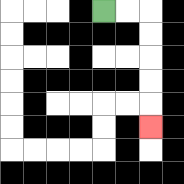{'start': '[4, 0]', 'end': '[6, 5]', 'path_directions': 'R,R,D,D,D,D,D', 'path_coordinates': '[[4, 0], [5, 0], [6, 0], [6, 1], [6, 2], [6, 3], [6, 4], [6, 5]]'}